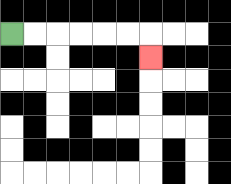{'start': '[0, 1]', 'end': '[6, 2]', 'path_directions': 'R,R,R,R,R,R,D', 'path_coordinates': '[[0, 1], [1, 1], [2, 1], [3, 1], [4, 1], [5, 1], [6, 1], [6, 2]]'}